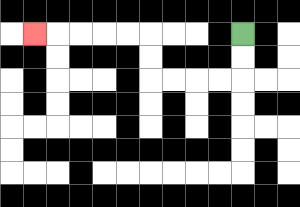{'start': '[10, 1]', 'end': '[1, 1]', 'path_directions': 'D,D,L,L,L,L,U,U,L,L,L,L,L', 'path_coordinates': '[[10, 1], [10, 2], [10, 3], [9, 3], [8, 3], [7, 3], [6, 3], [6, 2], [6, 1], [5, 1], [4, 1], [3, 1], [2, 1], [1, 1]]'}